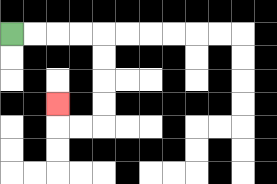{'start': '[0, 1]', 'end': '[2, 4]', 'path_directions': 'R,R,R,R,D,D,D,D,L,L,U', 'path_coordinates': '[[0, 1], [1, 1], [2, 1], [3, 1], [4, 1], [4, 2], [4, 3], [4, 4], [4, 5], [3, 5], [2, 5], [2, 4]]'}